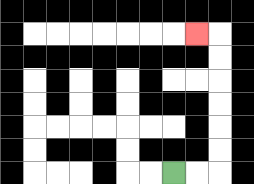{'start': '[7, 7]', 'end': '[8, 1]', 'path_directions': 'R,R,U,U,U,U,U,U,L', 'path_coordinates': '[[7, 7], [8, 7], [9, 7], [9, 6], [9, 5], [9, 4], [9, 3], [9, 2], [9, 1], [8, 1]]'}